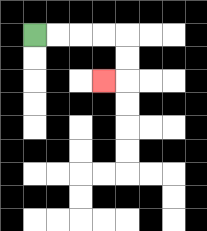{'start': '[1, 1]', 'end': '[4, 3]', 'path_directions': 'R,R,R,R,D,D,L', 'path_coordinates': '[[1, 1], [2, 1], [3, 1], [4, 1], [5, 1], [5, 2], [5, 3], [4, 3]]'}